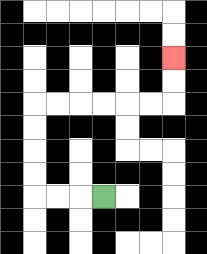{'start': '[4, 8]', 'end': '[7, 2]', 'path_directions': 'L,L,L,U,U,U,U,R,R,R,R,R,R,U,U', 'path_coordinates': '[[4, 8], [3, 8], [2, 8], [1, 8], [1, 7], [1, 6], [1, 5], [1, 4], [2, 4], [3, 4], [4, 4], [5, 4], [6, 4], [7, 4], [7, 3], [7, 2]]'}